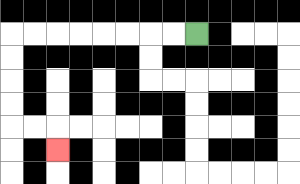{'start': '[8, 1]', 'end': '[2, 6]', 'path_directions': 'L,L,L,L,L,L,L,L,D,D,D,D,R,R,D', 'path_coordinates': '[[8, 1], [7, 1], [6, 1], [5, 1], [4, 1], [3, 1], [2, 1], [1, 1], [0, 1], [0, 2], [0, 3], [0, 4], [0, 5], [1, 5], [2, 5], [2, 6]]'}